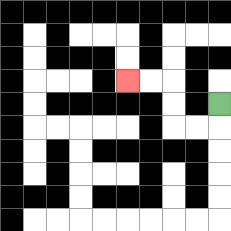{'start': '[9, 4]', 'end': '[5, 3]', 'path_directions': 'D,L,L,U,U,L,L', 'path_coordinates': '[[9, 4], [9, 5], [8, 5], [7, 5], [7, 4], [7, 3], [6, 3], [5, 3]]'}